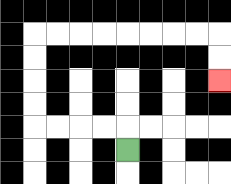{'start': '[5, 6]', 'end': '[9, 3]', 'path_directions': 'U,L,L,L,L,U,U,U,U,R,R,R,R,R,R,R,R,D,D', 'path_coordinates': '[[5, 6], [5, 5], [4, 5], [3, 5], [2, 5], [1, 5], [1, 4], [1, 3], [1, 2], [1, 1], [2, 1], [3, 1], [4, 1], [5, 1], [6, 1], [7, 1], [8, 1], [9, 1], [9, 2], [9, 3]]'}